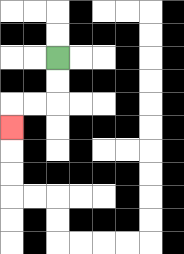{'start': '[2, 2]', 'end': '[0, 5]', 'path_directions': 'D,D,L,L,D', 'path_coordinates': '[[2, 2], [2, 3], [2, 4], [1, 4], [0, 4], [0, 5]]'}